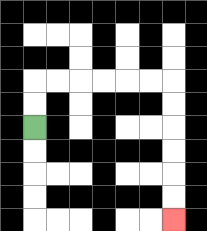{'start': '[1, 5]', 'end': '[7, 9]', 'path_directions': 'U,U,R,R,R,R,R,R,D,D,D,D,D,D', 'path_coordinates': '[[1, 5], [1, 4], [1, 3], [2, 3], [3, 3], [4, 3], [5, 3], [6, 3], [7, 3], [7, 4], [7, 5], [7, 6], [7, 7], [7, 8], [7, 9]]'}